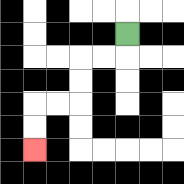{'start': '[5, 1]', 'end': '[1, 6]', 'path_directions': 'D,L,L,D,D,L,L,D,D', 'path_coordinates': '[[5, 1], [5, 2], [4, 2], [3, 2], [3, 3], [3, 4], [2, 4], [1, 4], [1, 5], [1, 6]]'}